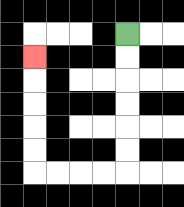{'start': '[5, 1]', 'end': '[1, 2]', 'path_directions': 'D,D,D,D,D,D,L,L,L,L,U,U,U,U,U', 'path_coordinates': '[[5, 1], [5, 2], [5, 3], [5, 4], [5, 5], [5, 6], [5, 7], [4, 7], [3, 7], [2, 7], [1, 7], [1, 6], [1, 5], [1, 4], [1, 3], [1, 2]]'}